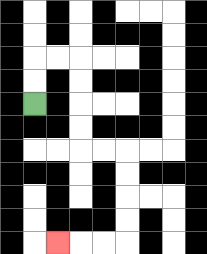{'start': '[1, 4]', 'end': '[2, 10]', 'path_directions': 'U,U,R,R,D,D,D,D,R,R,D,D,D,D,L,L,L', 'path_coordinates': '[[1, 4], [1, 3], [1, 2], [2, 2], [3, 2], [3, 3], [3, 4], [3, 5], [3, 6], [4, 6], [5, 6], [5, 7], [5, 8], [5, 9], [5, 10], [4, 10], [3, 10], [2, 10]]'}